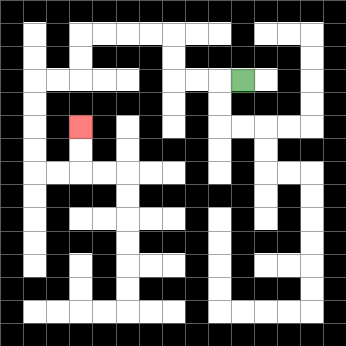{'start': '[10, 3]', 'end': '[3, 5]', 'path_directions': 'L,L,L,U,U,L,L,L,L,D,D,L,L,D,D,D,D,R,R,U,U', 'path_coordinates': '[[10, 3], [9, 3], [8, 3], [7, 3], [7, 2], [7, 1], [6, 1], [5, 1], [4, 1], [3, 1], [3, 2], [3, 3], [2, 3], [1, 3], [1, 4], [1, 5], [1, 6], [1, 7], [2, 7], [3, 7], [3, 6], [3, 5]]'}